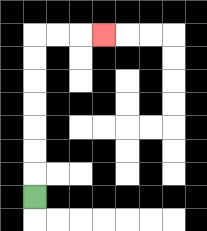{'start': '[1, 8]', 'end': '[4, 1]', 'path_directions': 'U,U,U,U,U,U,U,R,R,R', 'path_coordinates': '[[1, 8], [1, 7], [1, 6], [1, 5], [1, 4], [1, 3], [1, 2], [1, 1], [2, 1], [3, 1], [4, 1]]'}